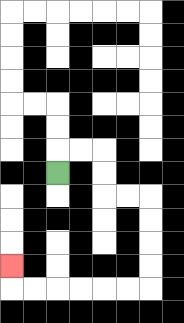{'start': '[2, 7]', 'end': '[0, 11]', 'path_directions': 'U,R,R,D,D,R,R,D,D,D,D,L,L,L,L,L,L,U', 'path_coordinates': '[[2, 7], [2, 6], [3, 6], [4, 6], [4, 7], [4, 8], [5, 8], [6, 8], [6, 9], [6, 10], [6, 11], [6, 12], [5, 12], [4, 12], [3, 12], [2, 12], [1, 12], [0, 12], [0, 11]]'}